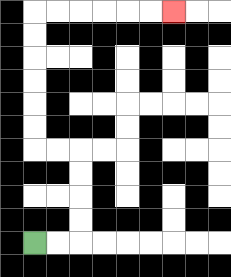{'start': '[1, 10]', 'end': '[7, 0]', 'path_directions': 'R,R,U,U,U,U,L,L,U,U,U,U,U,U,R,R,R,R,R,R', 'path_coordinates': '[[1, 10], [2, 10], [3, 10], [3, 9], [3, 8], [3, 7], [3, 6], [2, 6], [1, 6], [1, 5], [1, 4], [1, 3], [1, 2], [1, 1], [1, 0], [2, 0], [3, 0], [4, 0], [5, 0], [6, 0], [7, 0]]'}